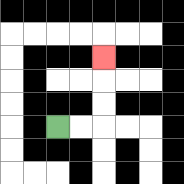{'start': '[2, 5]', 'end': '[4, 2]', 'path_directions': 'R,R,U,U,U', 'path_coordinates': '[[2, 5], [3, 5], [4, 5], [4, 4], [4, 3], [4, 2]]'}